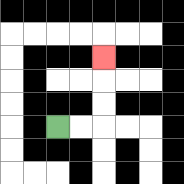{'start': '[2, 5]', 'end': '[4, 2]', 'path_directions': 'R,R,U,U,U', 'path_coordinates': '[[2, 5], [3, 5], [4, 5], [4, 4], [4, 3], [4, 2]]'}